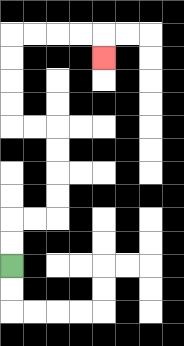{'start': '[0, 11]', 'end': '[4, 2]', 'path_directions': 'U,U,R,R,U,U,U,U,L,L,U,U,U,U,R,R,R,R,D', 'path_coordinates': '[[0, 11], [0, 10], [0, 9], [1, 9], [2, 9], [2, 8], [2, 7], [2, 6], [2, 5], [1, 5], [0, 5], [0, 4], [0, 3], [0, 2], [0, 1], [1, 1], [2, 1], [3, 1], [4, 1], [4, 2]]'}